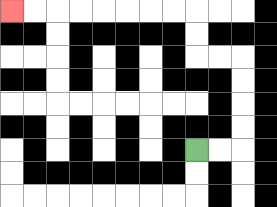{'start': '[8, 6]', 'end': '[0, 0]', 'path_directions': 'R,R,U,U,U,U,L,L,U,U,L,L,L,L,L,L,L,L', 'path_coordinates': '[[8, 6], [9, 6], [10, 6], [10, 5], [10, 4], [10, 3], [10, 2], [9, 2], [8, 2], [8, 1], [8, 0], [7, 0], [6, 0], [5, 0], [4, 0], [3, 0], [2, 0], [1, 0], [0, 0]]'}